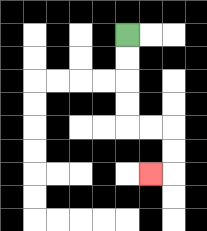{'start': '[5, 1]', 'end': '[6, 7]', 'path_directions': 'D,D,D,D,R,R,D,D,L', 'path_coordinates': '[[5, 1], [5, 2], [5, 3], [5, 4], [5, 5], [6, 5], [7, 5], [7, 6], [7, 7], [6, 7]]'}